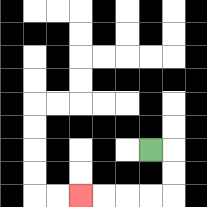{'start': '[6, 6]', 'end': '[3, 8]', 'path_directions': 'R,D,D,L,L,L,L', 'path_coordinates': '[[6, 6], [7, 6], [7, 7], [7, 8], [6, 8], [5, 8], [4, 8], [3, 8]]'}